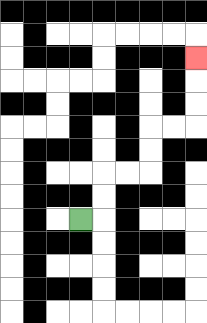{'start': '[3, 9]', 'end': '[8, 2]', 'path_directions': 'R,U,U,R,R,U,U,R,R,U,U,U', 'path_coordinates': '[[3, 9], [4, 9], [4, 8], [4, 7], [5, 7], [6, 7], [6, 6], [6, 5], [7, 5], [8, 5], [8, 4], [8, 3], [8, 2]]'}